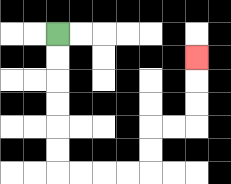{'start': '[2, 1]', 'end': '[8, 2]', 'path_directions': 'D,D,D,D,D,D,R,R,R,R,U,U,R,R,U,U,U', 'path_coordinates': '[[2, 1], [2, 2], [2, 3], [2, 4], [2, 5], [2, 6], [2, 7], [3, 7], [4, 7], [5, 7], [6, 7], [6, 6], [6, 5], [7, 5], [8, 5], [8, 4], [8, 3], [8, 2]]'}